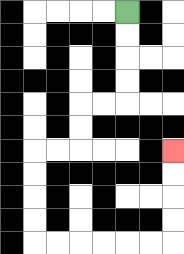{'start': '[5, 0]', 'end': '[7, 6]', 'path_directions': 'D,D,D,D,L,L,D,D,L,L,D,D,D,D,R,R,R,R,R,R,U,U,U,U', 'path_coordinates': '[[5, 0], [5, 1], [5, 2], [5, 3], [5, 4], [4, 4], [3, 4], [3, 5], [3, 6], [2, 6], [1, 6], [1, 7], [1, 8], [1, 9], [1, 10], [2, 10], [3, 10], [4, 10], [5, 10], [6, 10], [7, 10], [7, 9], [7, 8], [7, 7], [7, 6]]'}